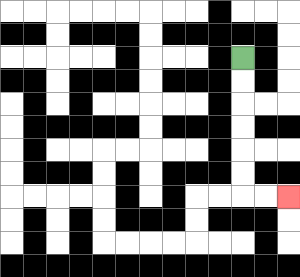{'start': '[10, 2]', 'end': '[12, 8]', 'path_directions': 'D,D,D,D,D,D,R,R', 'path_coordinates': '[[10, 2], [10, 3], [10, 4], [10, 5], [10, 6], [10, 7], [10, 8], [11, 8], [12, 8]]'}